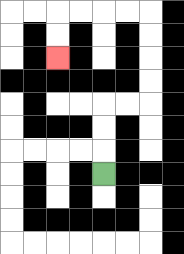{'start': '[4, 7]', 'end': '[2, 2]', 'path_directions': 'U,U,U,R,R,U,U,U,U,L,L,L,L,D,D', 'path_coordinates': '[[4, 7], [4, 6], [4, 5], [4, 4], [5, 4], [6, 4], [6, 3], [6, 2], [6, 1], [6, 0], [5, 0], [4, 0], [3, 0], [2, 0], [2, 1], [2, 2]]'}